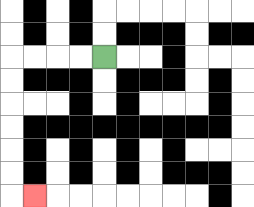{'start': '[4, 2]', 'end': '[1, 8]', 'path_directions': 'L,L,L,L,D,D,D,D,D,D,R', 'path_coordinates': '[[4, 2], [3, 2], [2, 2], [1, 2], [0, 2], [0, 3], [0, 4], [0, 5], [0, 6], [0, 7], [0, 8], [1, 8]]'}